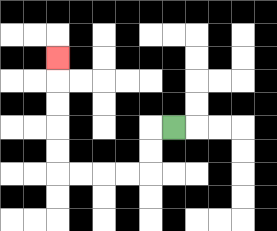{'start': '[7, 5]', 'end': '[2, 2]', 'path_directions': 'L,D,D,L,L,L,L,U,U,U,U,U', 'path_coordinates': '[[7, 5], [6, 5], [6, 6], [6, 7], [5, 7], [4, 7], [3, 7], [2, 7], [2, 6], [2, 5], [2, 4], [2, 3], [2, 2]]'}